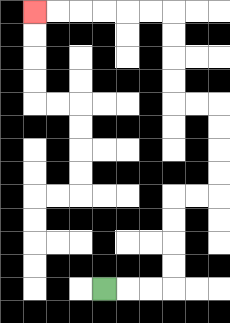{'start': '[4, 12]', 'end': '[1, 0]', 'path_directions': 'R,R,R,U,U,U,U,R,R,U,U,U,U,L,L,U,U,U,U,L,L,L,L,L,L', 'path_coordinates': '[[4, 12], [5, 12], [6, 12], [7, 12], [7, 11], [7, 10], [7, 9], [7, 8], [8, 8], [9, 8], [9, 7], [9, 6], [9, 5], [9, 4], [8, 4], [7, 4], [7, 3], [7, 2], [7, 1], [7, 0], [6, 0], [5, 0], [4, 0], [3, 0], [2, 0], [1, 0]]'}